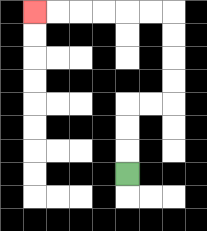{'start': '[5, 7]', 'end': '[1, 0]', 'path_directions': 'U,U,U,R,R,U,U,U,U,L,L,L,L,L,L', 'path_coordinates': '[[5, 7], [5, 6], [5, 5], [5, 4], [6, 4], [7, 4], [7, 3], [7, 2], [7, 1], [7, 0], [6, 0], [5, 0], [4, 0], [3, 0], [2, 0], [1, 0]]'}